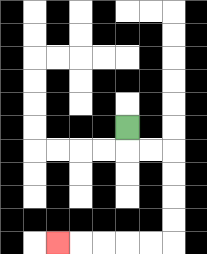{'start': '[5, 5]', 'end': '[2, 10]', 'path_directions': 'D,R,R,D,D,D,D,L,L,L,L,L', 'path_coordinates': '[[5, 5], [5, 6], [6, 6], [7, 6], [7, 7], [7, 8], [7, 9], [7, 10], [6, 10], [5, 10], [4, 10], [3, 10], [2, 10]]'}